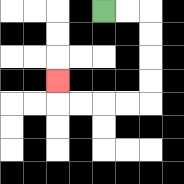{'start': '[4, 0]', 'end': '[2, 3]', 'path_directions': 'R,R,D,D,D,D,L,L,L,L,U', 'path_coordinates': '[[4, 0], [5, 0], [6, 0], [6, 1], [6, 2], [6, 3], [6, 4], [5, 4], [4, 4], [3, 4], [2, 4], [2, 3]]'}